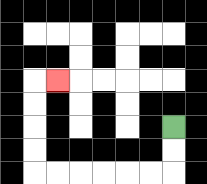{'start': '[7, 5]', 'end': '[2, 3]', 'path_directions': 'D,D,L,L,L,L,L,L,U,U,U,U,R', 'path_coordinates': '[[7, 5], [7, 6], [7, 7], [6, 7], [5, 7], [4, 7], [3, 7], [2, 7], [1, 7], [1, 6], [1, 5], [1, 4], [1, 3], [2, 3]]'}